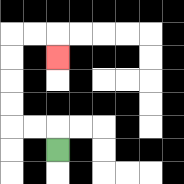{'start': '[2, 6]', 'end': '[2, 2]', 'path_directions': 'U,L,L,U,U,U,U,R,R,D', 'path_coordinates': '[[2, 6], [2, 5], [1, 5], [0, 5], [0, 4], [0, 3], [0, 2], [0, 1], [1, 1], [2, 1], [2, 2]]'}